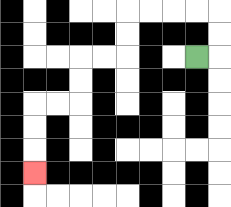{'start': '[8, 2]', 'end': '[1, 7]', 'path_directions': 'R,U,U,L,L,L,L,D,D,L,L,D,D,L,L,D,D,D', 'path_coordinates': '[[8, 2], [9, 2], [9, 1], [9, 0], [8, 0], [7, 0], [6, 0], [5, 0], [5, 1], [5, 2], [4, 2], [3, 2], [3, 3], [3, 4], [2, 4], [1, 4], [1, 5], [1, 6], [1, 7]]'}